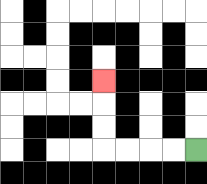{'start': '[8, 6]', 'end': '[4, 3]', 'path_directions': 'L,L,L,L,U,U,U', 'path_coordinates': '[[8, 6], [7, 6], [6, 6], [5, 6], [4, 6], [4, 5], [4, 4], [4, 3]]'}